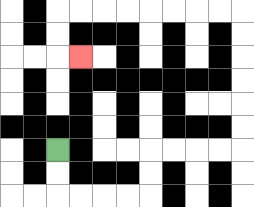{'start': '[2, 6]', 'end': '[3, 2]', 'path_directions': 'D,D,R,R,R,R,U,U,R,R,R,R,U,U,U,U,U,U,L,L,L,L,L,L,L,L,D,D,R', 'path_coordinates': '[[2, 6], [2, 7], [2, 8], [3, 8], [4, 8], [5, 8], [6, 8], [6, 7], [6, 6], [7, 6], [8, 6], [9, 6], [10, 6], [10, 5], [10, 4], [10, 3], [10, 2], [10, 1], [10, 0], [9, 0], [8, 0], [7, 0], [6, 0], [5, 0], [4, 0], [3, 0], [2, 0], [2, 1], [2, 2], [3, 2]]'}